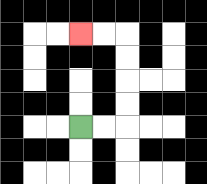{'start': '[3, 5]', 'end': '[3, 1]', 'path_directions': 'R,R,U,U,U,U,L,L', 'path_coordinates': '[[3, 5], [4, 5], [5, 5], [5, 4], [5, 3], [5, 2], [5, 1], [4, 1], [3, 1]]'}